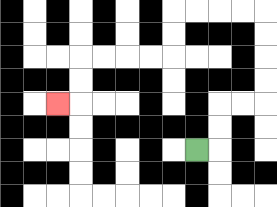{'start': '[8, 6]', 'end': '[2, 4]', 'path_directions': 'R,U,U,R,R,U,U,U,U,L,L,L,L,D,D,L,L,L,L,D,D,L', 'path_coordinates': '[[8, 6], [9, 6], [9, 5], [9, 4], [10, 4], [11, 4], [11, 3], [11, 2], [11, 1], [11, 0], [10, 0], [9, 0], [8, 0], [7, 0], [7, 1], [7, 2], [6, 2], [5, 2], [4, 2], [3, 2], [3, 3], [3, 4], [2, 4]]'}